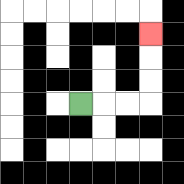{'start': '[3, 4]', 'end': '[6, 1]', 'path_directions': 'R,R,R,U,U,U', 'path_coordinates': '[[3, 4], [4, 4], [5, 4], [6, 4], [6, 3], [6, 2], [6, 1]]'}